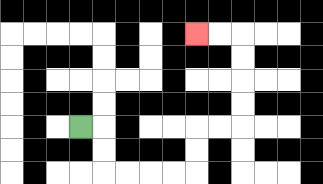{'start': '[3, 5]', 'end': '[8, 1]', 'path_directions': 'R,D,D,R,R,R,R,U,U,R,R,U,U,U,U,L,L', 'path_coordinates': '[[3, 5], [4, 5], [4, 6], [4, 7], [5, 7], [6, 7], [7, 7], [8, 7], [8, 6], [8, 5], [9, 5], [10, 5], [10, 4], [10, 3], [10, 2], [10, 1], [9, 1], [8, 1]]'}